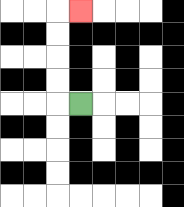{'start': '[3, 4]', 'end': '[3, 0]', 'path_directions': 'L,U,U,U,U,R', 'path_coordinates': '[[3, 4], [2, 4], [2, 3], [2, 2], [2, 1], [2, 0], [3, 0]]'}